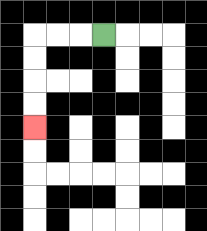{'start': '[4, 1]', 'end': '[1, 5]', 'path_directions': 'L,L,L,D,D,D,D', 'path_coordinates': '[[4, 1], [3, 1], [2, 1], [1, 1], [1, 2], [1, 3], [1, 4], [1, 5]]'}